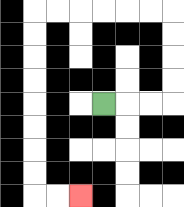{'start': '[4, 4]', 'end': '[3, 8]', 'path_directions': 'R,R,R,U,U,U,U,L,L,L,L,L,L,D,D,D,D,D,D,D,D,R,R', 'path_coordinates': '[[4, 4], [5, 4], [6, 4], [7, 4], [7, 3], [7, 2], [7, 1], [7, 0], [6, 0], [5, 0], [4, 0], [3, 0], [2, 0], [1, 0], [1, 1], [1, 2], [1, 3], [1, 4], [1, 5], [1, 6], [1, 7], [1, 8], [2, 8], [3, 8]]'}